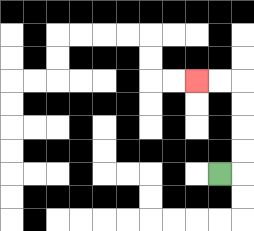{'start': '[9, 7]', 'end': '[8, 3]', 'path_directions': 'R,U,U,U,U,L,L', 'path_coordinates': '[[9, 7], [10, 7], [10, 6], [10, 5], [10, 4], [10, 3], [9, 3], [8, 3]]'}